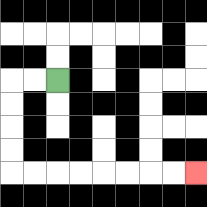{'start': '[2, 3]', 'end': '[8, 7]', 'path_directions': 'L,L,D,D,D,D,R,R,R,R,R,R,R,R', 'path_coordinates': '[[2, 3], [1, 3], [0, 3], [0, 4], [0, 5], [0, 6], [0, 7], [1, 7], [2, 7], [3, 7], [4, 7], [5, 7], [6, 7], [7, 7], [8, 7]]'}